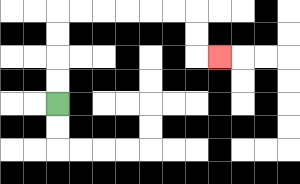{'start': '[2, 4]', 'end': '[9, 2]', 'path_directions': 'U,U,U,U,R,R,R,R,R,R,D,D,R', 'path_coordinates': '[[2, 4], [2, 3], [2, 2], [2, 1], [2, 0], [3, 0], [4, 0], [5, 0], [6, 0], [7, 0], [8, 0], [8, 1], [8, 2], [9, 2]]'}